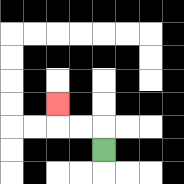{'start': '[4, 6]', 'end': '[2, 4]', 'path_directions': 'U,L,L,U', 'path_coordinates': '[[4, 6], [4, 5], [3, 5], [2, 5], [2, 4]]'}